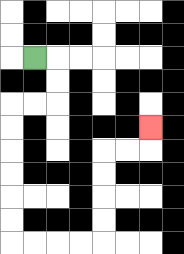{'start': '[1, 2]', 'end': '[6, 5]', 'path_directions': 'R,D,D,L,L,D,D,D,D,D,D,R,R,R,R,U,U,U,U,R,R,U', 'path_coordinates': '[[1, 2], [2, 2], [2, 3], [2, 4], [1, 4], [0, 4], [0, 5], [0, 6], [0, 7], [0, 8], [0, 9], [0, 10], [1, 10], [2, 10], [3, 10], [4, 10], [4, 9], [4, 8], [4, 7], [4, 6], [5, 6], [6, 6], [6, 5]]'}